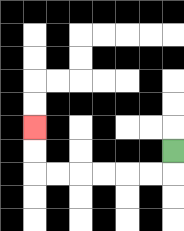{'start': '[7, 6]', 'end': '[1, 5]', 'path_directions': 'D,L,L,L,L,L,L,U,U', 'path_coordinates': '[[7, 6], [7, 7], [6, 7], [5, 7], [4, 7], [3, 7], [2, 7], [1, 7], [1, 6], [1, 5]]'}